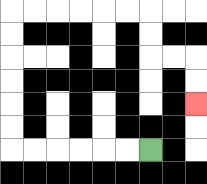{'start': '[6, 6]', 'end': '[8, 4]', 'path_directions': 'L,L,L,L,L,L,U,U,U,U,U,U,R,R,R,R,R,R,D,D,R,R,D,D', 'path_coordinates': '[[6, 6], [5, 6], [4, 6], [3, 6], [2, 6], [1, 6], [0, 6], [0, 5], [0, 4], [0, 3], [0, 2], [0, 1], [0, 0], [1, 0], [2, 0], [3, 0], [4, 0], [5, 0], [6, 0], [6, 1], [6, 2], [7, 2], [8, 2], [8, 3], [8, 4]]'}